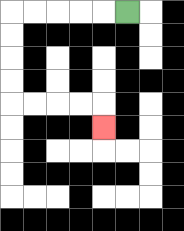{'start': '[5, 0]', 'end': '[4, 5]', 'path_directions': 'L,L,L,L,L,D,D,D,D,R,R,R,R,D', 'path_coordinates': '[[5, 0], [4, 0], [3, 0], [2, 0], [1, 0], [0, 0], [0, 1], [0, 2], [0, 3], [0, 4], [1, 4], [2, 4], [3, 4], [4, 4], [4, 5]]'}